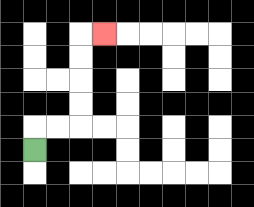{'start': '[1, 6]', 'end': '[4, 1]', 'path_directions': 'U,R,R,U,U,U,U,R', 'path_coordinates': '[[1, 6], [1, 5], [2, 5], [3, 5], [3, 4], [3, 3], [3, 2], [3, 1], [4, 1]]'}